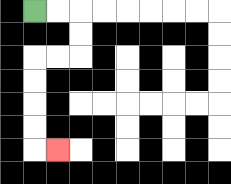{'start': '[1, 0]', 'end': '[2, 6]', 'path_directions': 'R,R,D,D,L,L,D,D,D,D,R', 'path_coordinates': '[[1, 0], [2, 0], [3, 0], [3, 1], [3, 2], [2, 2], [1, 2], [1, 3], [1, 4], [1, 5], [1, 6], [2, 6]]'}